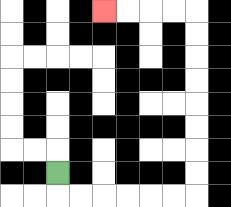{'start': '[2, 7]', 'end': '[4, 0]', 'path_directions': 'D,R,R,R,R,R,R,U,U,U,U,U,U,U,U,L,L,L,L', 'path_coordinates': '[[2, 7], [2, 8], [3, 8], [4, 8], [5, 8], [6, 8], [7, 8], [8, 8], [8, 7], [8, 6], [8, 5], [8, 4], [8, 3], [8, 2], [8, 1], [8, 0], [7, 0], [6, 0], [5, 0], [4, 0]]'}